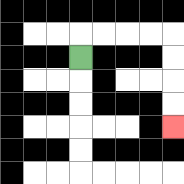{'start': '[3, 2]', 'end': '[7, 5]', 'path_directions': 'U,R,R,R,R,D,D,D,D', 'path_coordinates': '[[3, 2], [3, 1], [4, 1], [5, 1], [6, 1], [7, 1], [7, 2], [7, 3], [7, 4], [7, 5]]'}